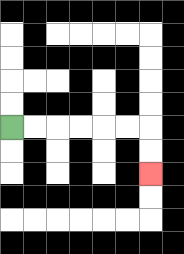{'start': '[0, 5]', 'end': '[6, 7]', 'path_directions': 'R,R,R,R,R,R,D,D', 'path_coordinates': '[[0, 5], [1, 5], [2, 5], [3, 5], [4, 5], [5, 5], [6, 5], [6, 6], [6, 7]]'}